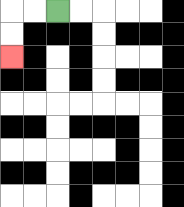{'start': '[2, 0]', 'end': '[0, 2]', 'path_directions': 'L,L,D,D', 'path_coordinates': '[[2, 0], [1, 0], [0, 0], [0, 1], [0, 2]]'}